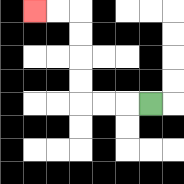{'start': '[6, 4]', 'end': '[1, 0]', 'path_directions': 'L,L,L,U,U,U,U,L,L', 'path_coordinates': '[[6, 4], [5, 4], [4, 4], [3, 4], [3, 3], [3, 2], [3, 1], [3, 0], [2, 0], [1, 0]]'}